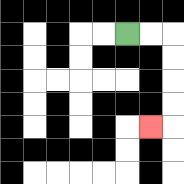{'start': '[5, 1]', 'end': '[6, 5]', 'path_directions': 'R,R,D,D,D,D,L', 'path_coordinates': '[[5, 1], [6, 1], [7, 1], [7, 2], [7, 3], [7, 4], [7, 5], [6, 5]]'}